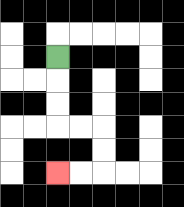{'start': '[2, 2]', 'end': '[2, 7]', 'path_directions': 'D,D,D,R,R,D,D,L,L', 'path_coordinates': '[[2, 2], [2, 3], [2, 4], [2, 5], [3, 5], [4, 5], [4, 6], [4, 7], [3, 7], [2, 7]]'}